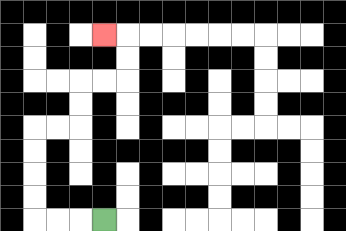{'start': '[4, 9]', 'end': '[4, 1]', 'path_directions': 'L,L,L,U,U,U,U,R,R,U,U,R,R,U,U,L', 'path_coordinates': '[[4, 9], [3, 9], [2, 9], [1, 9], [1, 8], [1, 7], [1, 6], [1, 5], [2, 5], [3, 5], [3, 4], [3, 3], [4, 3], [5, 3], [5, 2], [5, 1], [4, 1]]'}